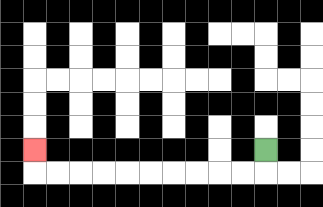{'start': '[11, 6]', 'end': '[1, 6]', 'path_directions': 'D,L,L,L,L,L,L,L,L,L,L,U', 'path_coordinates': '[[11, 6], [11, 7], [10, 7], [9, 7], [8, 7], [7, 7], [6, 7], [5, 7], [4, 7], [3, 7], [2, 7], [1, 7], [1, 6]]'}